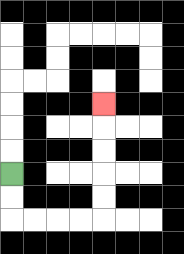{'start': '[0, 7]', 'end': '[4, 4]', 'path_directions': 'D,D,R,R,R,R,U,U,U,U,U', 'path_coordinates': '[[0, 7], [0, 8], [0, 9], [1, 9], [2, 9], [3, 9], [4, 9], [4, 8], [4, 7], [4, 6], [4, 5], [4, 4]]'}